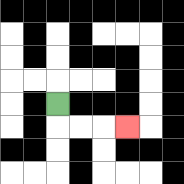{'start': '[2, 4]', 'end': '[5, 5]', 'path_directions': 'D,R,R,R', 'path_coordinates': '[[2, 4], [2, 5], [3, 5], [4, 5], [5, 5]]'}